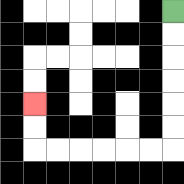{'start': '[7, 0]', 'end': '[1, 4]', 'path_directions': 'D,D,D,D,D,D,L,L,L,L,L,L,U,U', 'path_coordinates': '[[7, 0], [7, 1], [7, 2], [7, 3], [7, 4], [7, 5], [7, 6], [6, 6], [5, 6], [4, 6], [3, 6], [2, 6], [1, 6], [1, 5], [1, 4]]'}